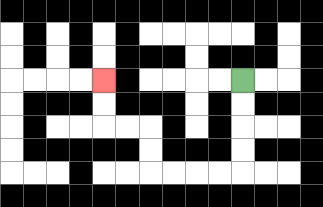{'start': '[10, 3]', 'end': '[4, 3]', 'path_directions': 'D,D,D,D,L,L,L,L,U,U,L,L,U,U', 'path_coordinates': '[[10, 3], [10, 4], [10, 5], [10, 6], [10, 7], [9, 7], [8, 7], [7, 7], [6, 7], [6, 6], [6, 5], [5, 5], [4, 5], [4, 4], [4, 3]]'}